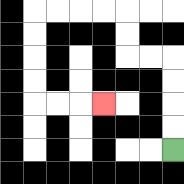{'start': '[7, 6]', 'end': '[4, 4]', 'path_directions': 'U,U,U,U,L,L,U,U,L,L,L,L,D,D,D,D,R,R,R', 'path_coordinates': '[[7, 6], [7, 5], [7, 4], [7, 3], [7, 2], [6, 2], [5, 2], [5, 1], [5, 0], [4, 0], [3, 0], [2, 0], [1, 0], [1, 1], [1, 2], [1, 3], [1, 4], [2, 4], [3, 4], [4, 4]]'}